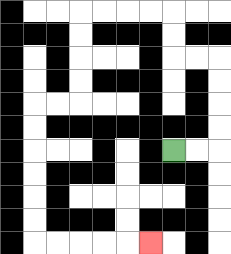{'start': '[7, 6]', 'end': '[6, 10]', 'path_directions': 'R,R,U,U,U,U,L,L,U,U,L,L,L,L,D,D,D,D,L,L,D,D,D,D,D,D,R,R,R,R,R', 'path_coordinates': '[[7, 6], [8, 6], [9, 6], [9, 5], [9, 4], [9, 3], [9, 2], [8, 2], [7, 2], [7, 1], [7, 0], [6, 0], [5, 0], [4, 0], [3, 0], [3, 1], [3, 2], [3, 3], [3, 4], [2, 4], [1, 4], [1, 5], [1, 6], [1, 7], [1, 8], [1, 9], [1, 10], [2, 10], [3, 10], [4, 10], [5, 10], [6, 10]]'}